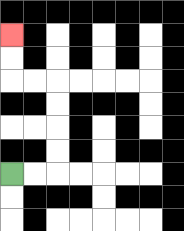{'start': '[0, 7]', 'end': '[0, 1]', 'path_directions': 'R,R,U,U,U,U,L,L,U,U', 'path_coordinates': '[[0, 7], [1, 7], [2, 7], [2, 6], [2, 5], [2, 4], [2, 3], [1, 3], [0, 3], [0, 2], [0, 1]]'}